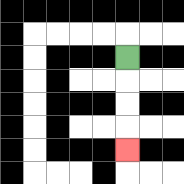{'start': '[5, 2]', 'end': '[5, 6]', 'path_directions': 'D,D,D,D', 'path_coordinates': '[[5, 2], [5, 3], [5, 4], [5, 5], [5, 6]]'}